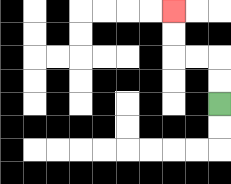{'start': '[9, 4]', 'end': '[7, 0]', 'path_directions': 'U,U,L,L,U,U', 'path_coordinates': '[[9, 4], [9, 3], [9, 2], [8, 2], [7, 2], [7, 1], [7, 0]]'}